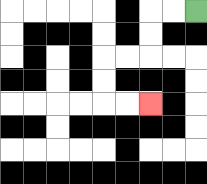{'start': '[8, 0]', 'end': '[6, 4]', 'path_directions': 'L,L,D,D,L,L,D,D,R,R', 'path_coordinates': '[[8, 0], [7, 0], [6, 0], [6, 1], [6, 2], [5, 2], [4, 2], [4, 3], [4, 4], [5, 4], [6, 4]]'}